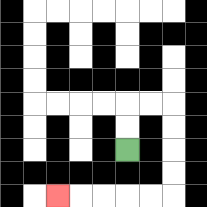{'start': '[5, 6]', 'end': '[2, 8]', 'path_directions': 'U,U,R,R,D,D,D,D,L,L,L,L,L', 'path_coordinates': '[[5, 6], [5, 5], [5, 4], [6, 4], [7, 4], [7, 5], [7, 6], [7, 7], [7, 8], [6, 8], [5, 8], [4, 8], [3, 8], [2, 8]]'}